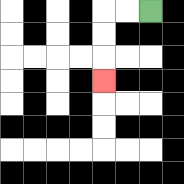{'start': '[6, 0]', 'end': '[4, 3]', 'path_directions': 'L,L,D,D,D', 'path_coordinates': '[[6, 0], [5, 0], [4, 0], [4, 1], [4, 2], [4, 3]]'}